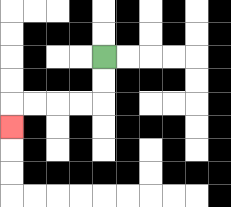{'start': '[4, 2]', 'end': '[0, 5]', 'path_directions': 'D,D,L,L,L,L,D', 'path_coordinates': '[[4, 2], [4, 3], [4, 4], [3, 4], [2, 4], [1, 4], [0, 4], [0, 5]]'}